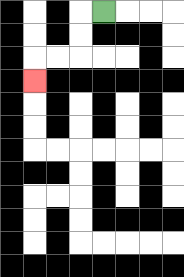{'start': '[4, 0]', 'end': '[1, 3]', 'path_directions': 'L,D,D,L,L,D', 'path_coordinates': '[[4, 0], [3, 0], [3, 1], [3, 2], [2, 2], [1, 2], [1, 3]]'}